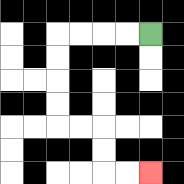{'start': '[6, 1]', 'end': '[6, 7]', 'path_directions': 'L,L,L,L,D,D,D,D,R,R,D,D,R,R', 'path_coordinates': '[[6, 1], [5, 1], [4, 1], [3, 1], [2, 1], [2, 2], [2, 3], [2, 4], [2, 5], [3, 5], [4, 5], [4, 6], [4, 7], [5, 7], [6, 7]]'}